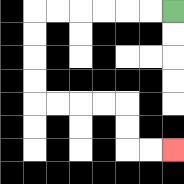{'start': '[7, 0]', 'end': '[7, 6]', 'path_directions': 'L,L,L,L,L,L,D,D,D,D,R,R,R,R,D,D,R,R', 'path_coordinates': '[[7, 0], [6, 0], [5, 0], [4, 0], [3, 0], [2, 0], [1, 0], [1, 1], [1, 2], [1, 3], [1, 4], [2, 4], [3, 4], [4, 4], [5, 4], [5, 5], [5, 6], [6, 6], [7, 6]]'}